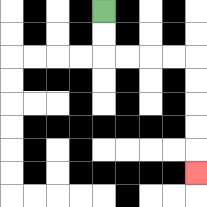{'start': '[4, 0]', 'end': '[8, 7]', 'path_directions': 'D,D,R,R,R,R,D,D,D,D,D', 'path_coordinates': '[[4, 0], [4, 1], [4, 2], [5, 2], [6, 2], [7, 2], [8, 2], [8, 3], [8, 4], [8, 5], [8, 6], [8, 7]]'}